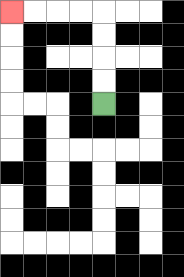{'start': '[4, 4]', 'end': '[0, 0]', 'path_directions': 'U,U,U,U,L,L,L,L', 'path_coordinates': '[[4, 4], [4, 3], [4, 2], [4, 1], [4, 0], [3, 0], [2, 0], [1, 0], [0, 0]]'}